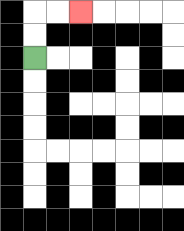{'start': '[1, 2]', 'end': '[3, 0]', 'path_directions': 'U,U,R,R', 'path_coordinates': '[[1, 2], [1, 1], [1, 0], [2, 0], [3, 0]]'}